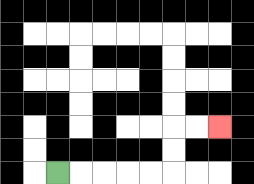{'start': '[2, 7]', 'end': '[9, 5]', 'path_directions': 'R,R,R,R,R,U,U,R,R', 'path_coordinates': '[[2, 7], [3, 7], [4, 7], [5, 7], [6, 7], [7, 7], [7, 6], [7, 5], [8, 5], [9, 5]]'}